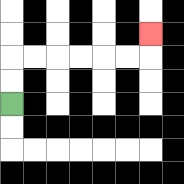{'start': '[0, 4]', 'end': '[6, 1]', 'path_directions': 'U,U,R,R,R,R,R,R,U', 'path_coordinates': '[[0, 4], [0, 3], [0, 2], [1, 2], [2, 2], [3, 2], [4, 2], [5, 2], [6, 2], [6, 1]]'}